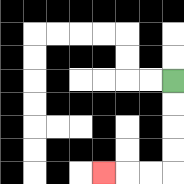{'start': '[7, 3]', 'end': '[4, 7]', 'path_directions': 'D,D,D,D,L,L,L', 'path_coordinates': '[[7, 3], [7, 4], [7, 5], [7, 6], [7, 7], [6, 7], [5, 7], [4, 7]]'}